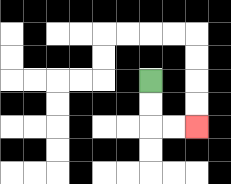{'start': '[6, 3]', 'end': '[8, 5]', 'path_directions': 'D,D,R,R', 'path_coordinates': '[[6, 3], [6, 4], [6, 5], [7, 5], [8, 5]]'}